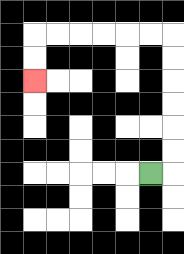{'start': '[6, 7]', 'end': '[1, 3]', 'path_directions': 'R,U,U,U,U,U,U,L,L,L,L,L,L,D,D', 'path_coordinates': '[[6, 7], [7, 7], [7, 6], [7, 5], [7, 4], [7, 3], [7, 2], [7, 1], [6, 1], [5, 1], [4, 1], [3, 1], [2, 1], [1, 1], [1, 2], [1, 3]]'}